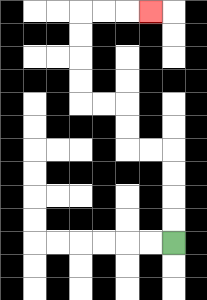{'start': '[7, 10]', 'end': '[6, 0]', 'path_directions': 'U,U,U,U,L,L,U,U,L,L,U,U,U,U,R,R,R', 'path_coordinates': '[[7, 10], [7, 9], [7, 8], [7, 7], [7, 6], [6, 6], [5, 6], [5, 5], [5, 4], [4, 4], [3, 4], [3, 3], [3, 2], [3, 1], [3, 0], [4, 0], [5, 0], [6, 0]]'}